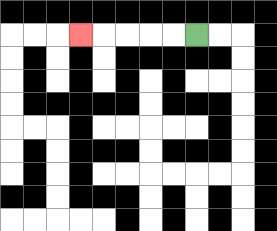{'start': '[8, 1]', 'end': '[3, 1]', 'path_directions': 'L,L,L,L,L', 'path_coordinates': '[[8, 1], [7, 1], [6, 1], [5, 1], [4, 1], [3, 1]]'}